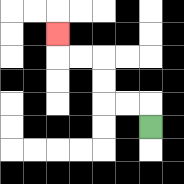{'start': '[6, 5]', 'end': '[2, 1]', 'path_directions': 'U,L,L,U,U,L,L,U', 'path_coordinates': '[[6, 5], [6, 4], [5, 4], [4, 4], [4, 3], [4, 2], [3, 2], [2, 2], [2, 1]]'}